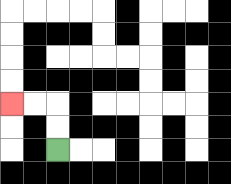{'start': '[2, 6]', 'end': '[0, 4]', 'path_directions': 'U,U,L,L', 'path_coordinates': '[[2, 6], [2, 5], [2, 4], [1, 4], [0, 4]]'}